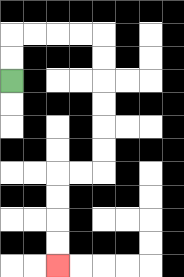{'start': '[0, 3]', 'end': '[2, 11]', 'path_directions': 'U,U,R,R,R,R,D,D,D,D,D,D,L,L,D,D,D,D', 'path_coordinates': '[[0, 3], [0, 2], [0, 1], [1, 1], [2, 1], [3, 1], [4, 1], [4, 2], [4, 3], [4, 4], [4, 5], [4, 6], [4, 7], [3, 7], [2, 7], [2, 8], [2, 9], [2, 10], [2, 11]]'}